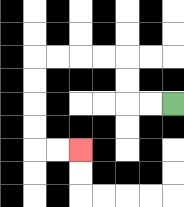{'start': '[7, 4]', 'end': '[3, 6]', 'path_directions': 'L,L,U,U,L,L,L,L,D,D,D,D,R,R', 'path_coordinates': '[[7, 4], [6, 4], [5, 4], [5, 3], [5, 2], [4, 2], [3, 2], [2, 2], [1, 2], [1, 3], [1, 4], [1, 5], [1, 6], [2, 6], [3, 6]]'}